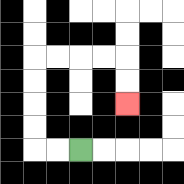{'start': '[3, 6]', 'end': '[5, 4]', 'path_directions': 'L,L,U,U,U,U,R,R,R,R,D,D', 'path_coordinates': '[[3, 6], [2, 6], [1, 6], [1, 5], [1, 4], [1, 3], [1, 2], [2, 2], [3, 2], [4, 2], [5, 2], [5, 3], [5, 4]]'}